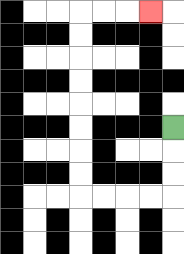{'start': '[7, 5]', 'end': '[6, 0]', 'path_directions': 'D,D,D,L,L,L,L,U,U,U,U,U,U,U,U,R,R,R', 'path_coordinates': '[[7, 5], [7, 6], [7, 7], [7, 8], [6, 8], [5, 8], [4, 8], [3, 8], [3, 7], [3, 6], [3, 5], [3, 4], [3, 3], [3, 2], [3, 1], [3, 0], [4, 0], [5, 0], [6, 0]]'}